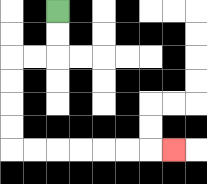{'start': '[2, 0]', 'end': '[7, 6]', 'path_directions': 'D,D,L,L,D,D,D,D,R,R,R,R,R,R,R', 'path_coordinates': '[[2, 0], [2, 1], [2, 2], [1, 2], [0, 2], [0, 3], [0, 4], [0, 5], [0, 6], [1, 6], [2, 6], [3, 6], [4, 6], [5, 6], [6, 6], [7, 6]]'}